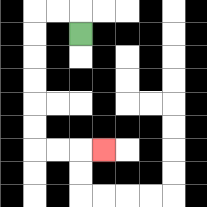{'start': '[3, 1]', 'end': '[4, 6]', 'path_directions': 'U,L,L,D,D,D,D,D,D,R,R,R', 'path_coordinates': '[[3, 1], [3, 0], [2, 0], [1, 0], [1, 1], [1, 2], [1, 3], [1, 4], [1, 5], [1, 6], [2, 6], [3, 6], [4, 6]]'}